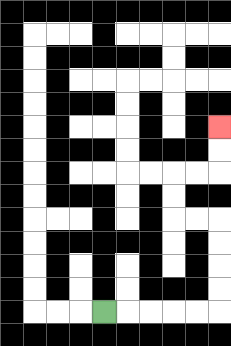{'start': '[4, 13]', 'end': '[9, 5]', 'path_directions': 'R,R,R,R,R,U,U,U,U,L,L,U,U,R,R,U,U', 'path_coordinates': '[[4, 13], [5, 13], [6, 13], [7, 13], [8, 13], [9, 13], [9, 12], [9, 11], [9, 10], [9, 9], [8, 9], [7, 9], [7, 8], [7, 7], [8, 7], [9, 7], [9, 6], [9, 5]]'}